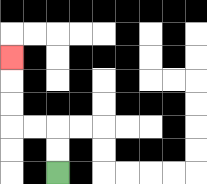{'start': '[2, 7]', 'end': '[0, 2]', 'path_directions': 'U,U,L,L,U,U,U', 'path_coordinates': '[[2, 7], [2, 6], [2, 5], [1, 5], [0, 5], [0, 4], [0, 3], [0, 2]]'}